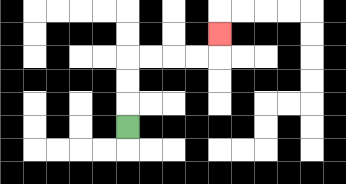{'start': '[5, 5]', 'end': '[9, 1]', 'path_directions': 'U,U,U,R,R,R,R,U', 'path_coordinates': '[[5, 5], [5, 4], [5, 3], [5, 2], [6, 2], [7, 2], [8, 2], [9, 2], [9, 1]]'}